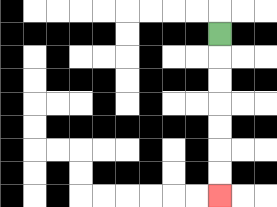{'start': '[9, 1]', 'end': '[9, 8]', 'path_directions': 'D,D,D,D,D,D,D', 'path_coordinates': '[[9, 1], [9, 2], [9, 3], [9, 4], [9, 5], [9, 6], [9, 7], [9, 8]]'}